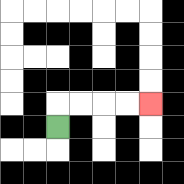{'start': '[2, 5]', 'end': '[6, 4]', 'path_directions': 'U,R,R,R,R', 'path_coordinates': '[[2, 5], [2, 4], [3, 4], [4, 4], [5, 4], [6, 4]]'}